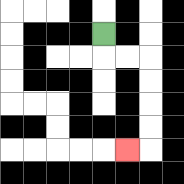{'start': '[4, 1]', 'end': '[5, 6]', 'path_directions': 'D,R,R,D,D,D,D,L', 'path_coordinates': '[[4, 1], [4, 2], [5, 2], [6, 2], [6, 3], [6, 4], [6, 5], [6, 6], [5, 6]]'}